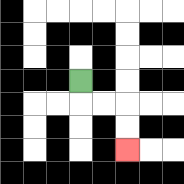{'start': '[3, 3]', 'end': '[5, 6]', 'path_directions': 'D,R,R,D,D', 'path_coordinates': '[[3, 3], [3, 4], [4, 4], [5, 4], [5, 5], [5, 6]]'}